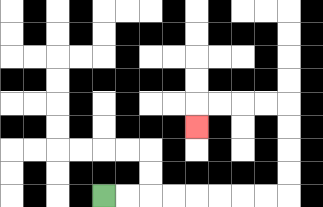{'start': '[4, 8]', 'end': '[8, 5]', 'path_directions': 'R,R,R,R,R,R,R,R,U,U,U,U,L,L,L,L,D', 'path_coordinates': '[[4, 8], [5, 8], [6, 8], [7, 8], [8, 8], [9, 8], [10, 8], [11, 8], [12, 8], [12, 7], [12, 6], [12, 5], [12, 4], [11, 4], [10, 4], [9, 4], [8, 4], [8, 5]]'}